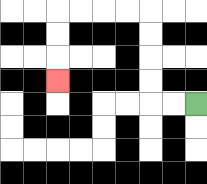{'start': '[8, 4]', 'end': '[2, 3]', 'path_directions': 'L,L,U,U,U,U,L,L,L,L,D,D,D', 'path_coordinates': '[[8, 4], [7, 4], [6, 4], [6, 3], [6, 2], [6, 1], [6, 0], [5, 0], [4, 0], [3, 0], [2, 0], [2, 1], [2, 2], [2, 3]]'}